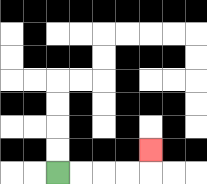{'start': '[2, 7]', 'end': '[6, 6]', 'path_directions': 'R,R,R,R,U', 'path_coordinates': '[[2, 7], [3, 7], [4, 7], [5, 7], [6, 7], [6, 6]]'}